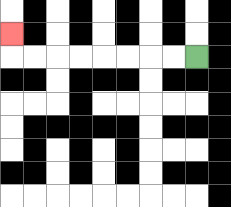{'start': '[8, 2]', 'end': '[0, 1]', 'path_directions': 'L,L,L,L,L,L,L,L,U', 'path_coordinates': '[[8, 2], [7, 2], [6, 2], [5, 2], [4, 2], [3, 2], [2, 2], [1, 2], [0, 2], [0, 1]]'}